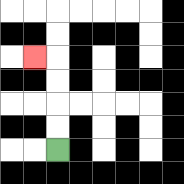{'start': '[2, 6]', 'end': '[1, 2]', 'path_directions': 'U,U,U,U,L', 'path_coordinates': '[[2, 6], [2, 5], [2, 4], [2, 3], [2, 2], [1, 2]]'}